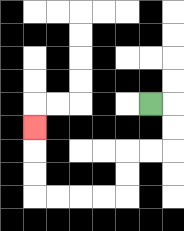{'start': '[6, 4]', 'end': '[1, 5]', 'path_directions': 'R,D,D,L,L,D,D,L,L,L,L,U,U,U', 'path_coordinates': '[[6, 4], [7, 4], [7, 5], [7, 6], [6, 6], [5, 6], [5, 7], [5, 8], [4, 8], [3, 8], [2, 8], [1, 8], [1, 7], [1, 6], [1, 5]]'}